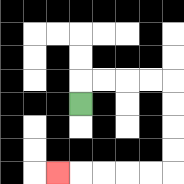{'start': '[3, 4]', 'end': '[2, 7]', 'path_directions': 'U,R,R,R,R,D,D,D,D,L,L,L,L,L', 'path_coordinates': '[[3, 4], [3, 3], [4, 3], [5, 3], [6, 3], [7, 3], [7, 4], [7, 5], [7, 6], [7, 7], [6, 7], [5, 7], [4, 7], [3, 7], [2, 7]]'}